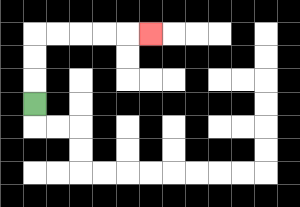{'start': '[1, 4]', 'end': '[6, 1]', 'path_directions': 'U,U,U,R,R,R,R,R', 'path_coordinates': '[[1, 4], [1, 3], [1, 2], [1, 1], [2, 1], [3, 1], [4, 1], [5, 1], [6, 1]]'}